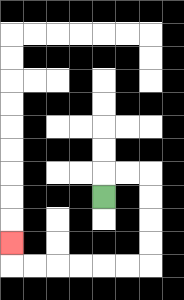{'start': '[4, 8]', 'end': '[0, 10]', 'path_directions': 'U,R,R,D,D,D,D,L,L,L,L,L,L,U', 'path_coordinates': '[[4, 8], [4, 7], [5, 7], [6, 7], [6, 8], [6, 9], [6, 10], [6, 11], [5, 11], [4, 11], [3, 11], [2, 11], [1, 11], [0, 11], [0, 10]]'}